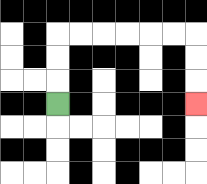{'start': '[2, 4]', 'end': '[8, 4]', 'path_directions': 'U,U,U,R,R,R,R,R,R,D,D,D', 'path_coordinates': '[[2, 4], [2, 3], [2, 2], [2, 1], [3, 1], [4, 1], [5, 1], [6, 1], [7, 1], [8, 1], [8, 2], [8, 3], [8, 4]]'}